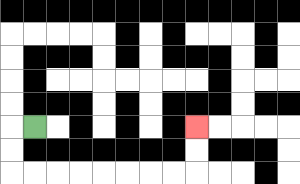{'start': '[1, 5]', 'end': '[8, 5]', 'path_directions': 'L,D,D,R,R,R,R,R,R,R,R,U,U', 'path_coordinates': '[[1, 5], [0, 5], [0, 6], [0, 7], [1, 7], [2, 7], [3, 7], [4, 7], [5, 7], [6, 7], [7, 7], [8, 7], [8, 6], [8, 5]]'}